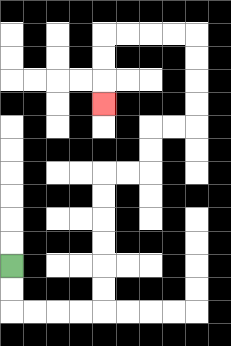{'start': '[0, 11]', 'end': '[4, 4]', 'path_directions': 'D,D,R,R,R,R,U,U,U,U,U,U,R,R,U,U,R,R,U,U,U,U,L,L,L,L,D,D,D', 'path_coordinates': '[[0, 11], [0, 12], [0, 13], [1, 13], [2, 13], [3, 13], [4, 13], [4, 12], [4, 11], [4, 10], [4, 9], [4, 8], [4, 7], [5, 7], [6, 7], [6, 6], [6, 5], [7, 5], [8, 5], [8, 4], [8, 3], [8, 2], [8, 1], [7, 1], [6, 1], [5, 1], [4, 1], [4, 2], [4, 3], [4, 4]]'}